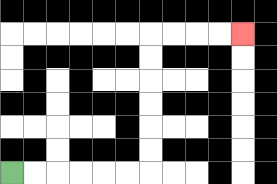{'start': '[0, 7]', 'end': '[10, 1]', 'path_directions': 'R,R,R,R,R,R,U,U,U,U,U,U,R,R,R,R', 'path_coordinates': '[[0, 7], [1, 7], [2, 7], [3, 7], [4, 7], [5, 7], [6, 7], [6, 6], [6, 5], [6, 4], [6, 3], [6, 2], [6, 1], [7, 1], [8, 1], [9, 1], [10, 1]]'}